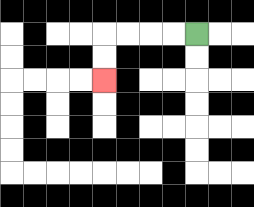{'start': '[8, 1]', 'end': '[4, 3]', 'path_directions': 'L,L,L,L,D,D', 'path_coordinates': '[[8, 1], [7, 1], [6, 1], [5, 1], [4, 1], [4, 2], [4, 3]]'}